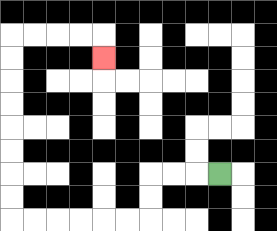{'start': '[9, 7]', 'end': '[4, 2]', 'path_directions': 'L,L,L,D,D,L,L,L,L,L,L,U,U,U,U,U,U,U,U,R,R,R,R,D', 'path_coordinates': '[[9, 7], [8, 7], [7, 7], [6, 7], [6, 8], [6, 9], [5, 9], [4, 9], [3, 9], [2, 9], [1, 9], [0, 9], [0, 8], [0, 7], [0, 6], [0, 5], [0, 4], [0, 3], [0, 2], [0, 1], [1, 1], [2, 1], [3, 1], [4, 1], [4, 2]]'}